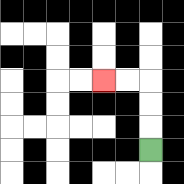{'start': '[6, 6]', 'end': '[4, 3]', 'path_directions': 'U,U,U,L,L', 'path_coordinates': '[[6, 6], [6, 5], [6, 4], [6, 3], [5, 3], [4, 3]]'}